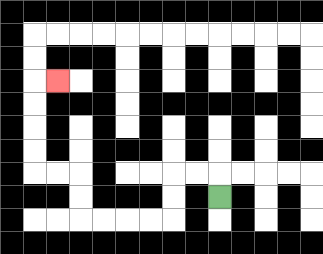{'start': '[9, 8]', 'end': '[2, 3]', 'path_directions': 'U,L,L,D,D,L,L,L,L,U,U,L,L,U,U,U,U,R', 'path_coordinates': '[[9, 8], [9, 7], [8, 7], [7, 7], [7, 8], [7, 9], [6, 9], [5, 9], [4, 9], [3, 9], [3, 8], [3, 7], [2, 7], [1, 7], [1, 6], [1, 5], [1, 4], [1, 3], [2, 3]]'}